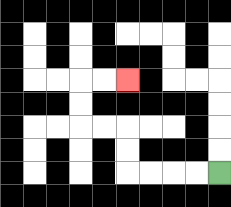{'start': '[9, 7]', 'end': '[5, 3]', 'path_directions': 'L,L,L,L,U,U,L,L,U,U,R,R', 'path_coordinates': '[[9, 7], [8, 7], [7, 7], [6, 7], [5, 7], [5, 6], [5, 5], [4, 5], [3, 5], [3, 4], [3, 3], [4, 3], [5, 3]]'}